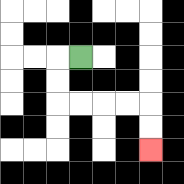{'start': '[3, 2]', 'end': '[6, 6]', 'path_directions': 'L,D,D,R,R,R,R,D,D', 'path_coordinates': '[[3, 2], [2, 2], [2, 3], [2, 4], [3, 4], [4, 4], [5, 4], [6, 4], [6, 5], [6, 6]]'}